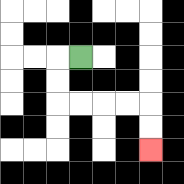{'start': '[3, 2]', 'end': '[6, 6]', 'path_directions': 'L,D,D,R,R,R,R,D,D', 'path_coordinates': '[[3, 2], [2, 2], [2, 3], [2, 4], [3, 4], [4, 4], [5, 4], [6, 4], [6, 5], [6, 6]]'}